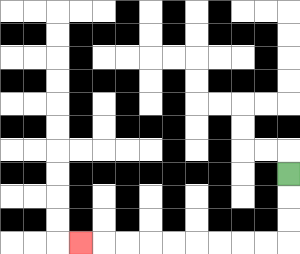{'start': '[12, 7]', 'end': '[3, 10]', 'path_directions': 'D,D,D,L,L,L,L,L,L,L,L,L', 'path_coordinates': '[[12, 7], [12, 8], [12, 9], [12, 10], [11, 10], [10, 10], [9, 10], [8, 10], [7, 10], [6, 10], [5, 10], [4, 10], [3, 10]]'}